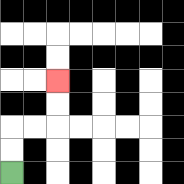{'start': '[0, 7]', 'end': '[2, 3]', 'path_directions': 'U,U,R,R,U,U', 'path_coordinates': '[[0, 7], [0, 6], [0, 5], [1, 5], [2, 5], [2, 4], [2, 3]]'}